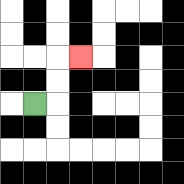{'start': '[1, 4]', 'end': '[3, 2]', 'path_directions': 'R,U,U,R', 'path_coordinates': '[[1, 4], [2, 4], [2, 3], [2, 2], [3, 2]]'}